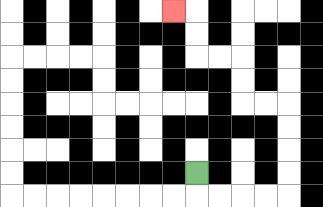{'start': '[8, 7]', 'end': '[7, 0]', 'path_directions': 'D,R,R,R,R,U,U,U,U,L,L,U,U,L,L,U,U,L', 'path_coordinates': '[[8, 7], [8, 8], [9, 8], [10, 8], [11, 8], [12, 8], [12, 7], [12, 6], [12, 5], [12, 4], [11, 4], [10, 4], [10, 3], [10, 2], [9, 2], [8, 2], [8, 1], [8, 0], [7, 0]]'}